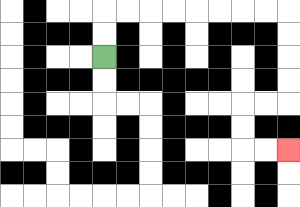{'start': '[4, 2]', 'end': '[12, 6]', 'path_directions': 'U,U,R,R,R,R,R,R,R,R,D,D,D,D,L,L,D,D,R,R', 'path_coordinates': '[[4, 2], [4, 1], [4, 0], [5, 0], [6, 0], [7, 0], [8, 0], [9, 0], [10, 0], [11, 0], [12, 0], [12, 1], [12, 2], [12, 3], [12, 4], [11, 4], [10, 4], [10, 5], [10, 6], [11, 6], [12, 6]]'}